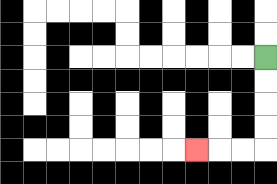{'start': '[11, 2]', 'end': '[8, 6]', 'path_directions': 'D,D,D,D,L,L,L', 'path_coordinates': '[[11, 2], [11, 3], [11, 4], [11, 5], [11, 6], [10, 6], [9, 6], [8, 6]]'}